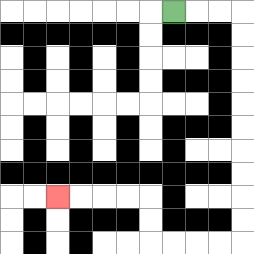{'start': '[7, 0]', 'end': '[2, 8]', 'path_directions': 'R,R,R,D,D,D,D,D,D,D,D,D,D,L,L,L,L,U,U,L,L,L,L', 'path_coordinates': '[[7, 0], [8, 0], [9, 0], [10, 0], [10, 1], [10, 2], [10, 3], [10, 4], [10, 5], [10, 6], [10, 7], [10, 8], [10, 9], [10, 10], [9, 10], [8, 10], [7, 10], [6, 10], [6, 9], [6, 8], [5, 8], [4, 8], [3, 8], [2, 8]]'}